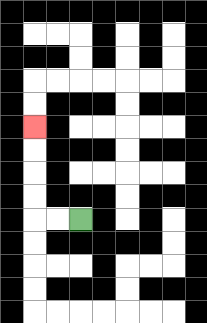{'start': '[3, 9]', 'end': '[1, 5]', 'path_directions': 'L,L,U,U,U,U', 'path_coordinates': '[[3, 9], [2, 9], [1, 9], [1, 8], [1, 7], [1, 6], [1, 5]]'}